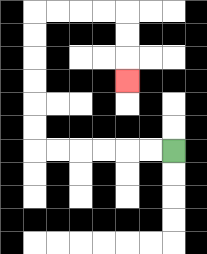{'start': '[7, 6]', 'end': '[5, 3]', 'path_directions': 'L,L,L,L,L,L,U,U,U,U,U,U,R,R,R,R,D,D,D', 'path_coordinates': '[[7, 6], [6, 6], [5, 6], [4, 6], [3, 6], [2, 6], [1, 6], [1, 5], [1, 4], [1, 3], [1, 2], [1, 1], [1, 0], [2, 0], [3, 0], [4, 0], [5, 0], [5, 1], [5, 2], [5, 3]]'}